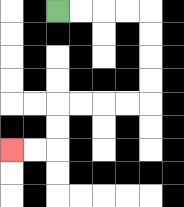{'start': '[2, 0]', 'end': '[0, 6]', 'path_directions': 'R,R,R,R,D,D,D,D,L,L,L,L,D,D,L,L', 'path_coordinates': '[[2, 0], [3, 0], [4, 0], [5, 0], [6, 0], [6, 1], [6, 2], [6, 3], [6, 4], [5, 4], [4, 4], [3, 4], [2, 4], [2, 5], [2, 6], [1, 6], [0, 6]]'}